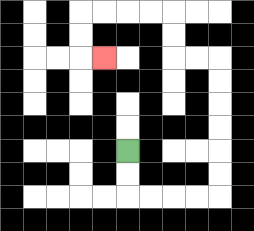{'start': '[5, 6]', 'end': '[4, 2]', 'path_directions': 'D,D,R,R,R,R,U,U,U,U,U,U,L,L,U,U,L,L,L,L,D,D,R', 'path_coordinates': '[[5, 6], [5, 7], [5, 8], [6, 8], [7, 8], [8, 8], [9, 8], [9, 7], [9, 6], [9, 5], [9, 4], [9, 3], [9, 2], [8, 2], [7, 2], [7, 1], [7, 0], [6, 0], [5, 0], [4, 0], [3, 0], [3, 1], [3, 2], [4, 2]]'}